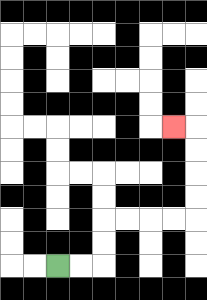{'start': '[2, 11]', 'end': '[7, 5]', 'path_directions': 'R,R,U,U,R,R,R,R,U,U,U,U,L', 'path_coordinates': '[[2, 11], [3, 11], [4, 11], [4, 10], [4, 9], [5, 9], [6, 9], [7, 9], [8, 9], [8, 8], [8, 7], [8, 6], [8, 5], [7, 5]]'}